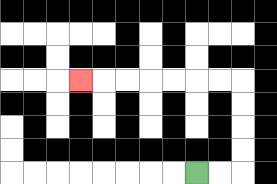{'start': '[8, 7]', 'end': '[3, 3]', 'path_directions': 'R,R,U,U,U,U,L,L,L,L,L,L,L', 'path_coordinates': '[[8, 7], [9, 7], [10, 7], [10, 6], [10, 5], [10, 4], [10, 3], [9, 3], [8, 3], [7, 3], [6, 3], [5, 3], [4, 3], [3, 3]]'}